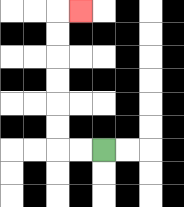{'start': '[4, 6]', 'end': '[3, 0]', 'path_directions': 'L,L,U,U,U,U,U,U,R', 'path_coordinates': '[[4, 6], [3, 6], [2, 6], [2, 5], [2, 4], [2, 3], [2, 2], [2, 1], [2, 0], [3, 0]]'}